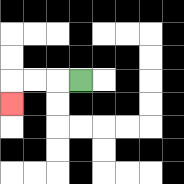{'start': '[3, 3]', 'end': '[0, 4]', 'path_directions': 'L,L,L,D', 'path_coordinates': '[[3, 3], [2, 3], [1, 3], [0, 3], [0, 4]]'}